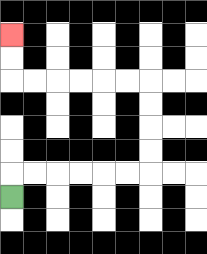{'start': '[0, 8]', 'end': '[0, 1]', 'path_directions': 'U,R,R,R,R,R,R,U,U,U,U,L,L,L,L,L,L,U,U', 'path_coordinates': '[[0, 8], [0, 7], [1, 7], [2, 7], [3, 7], [4, 7], [5, 7], [6, 7], [6, 6], [6, 5], [6, 4], [6, 3], [5, 3], [4, 3], [3, 3], [2, 3], [1, 3], [0, 3], [0, 2], [0, 1]]'}